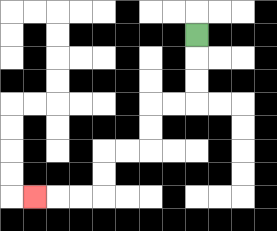{'start': '[8, 1]', 'end': '[1, 8]', 'path_directions': 'D,D,D,L,L,D,D,L,L,D,D,L,L,L', 'path_coordinates': '[[8, 1], [8, 2], [8, 3], [8, 4], [7, 4], [6, 4], [6, 5], [6, 6], [5, 6], [4, 6], [4, 7], [4, 8], [3, 8], [2, 8], [1, 8]]'}